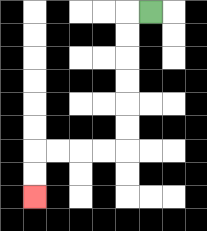{'start': '[6, 0]', 'end': '[1, 8]', 'path_directions': 'L,D,D,D,D,D,D,L,L,L,L,D,D', 'path_coordinates': '[[6, 0], [5, 0], [5, 1], [5, 2], [5, 3], [5, 4], [5, 5], [5, 6], [4, 6], [3, 6], [2, 6], [1, 6], [1, 7], [1, 8]]'}